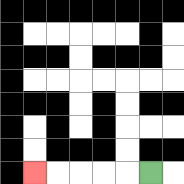{'start': '[6, 7]', 'end': '[1, 7]', 'path_directions': 'L,L,L,L,L', 'path_coordinates': '[[6, 7], [5, 7], [4, 7], [3, 7], [2, 7], [1, 7]]'}